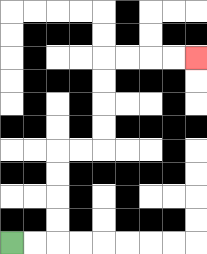{'start': '[0, 10]', 'end': '[8, 2]', 'path_directions': 'R,R,U,U,U,U,R,R,U,U,U,U,R,R,R,R', 'path_coordinates': '[[0, 10], [1, 10], [2, 10], [2, 9], [2, 8], [2, 7], [2, 6], [3, 6], [4, 6], [4, 5], [4, 4], [4, 3], [4, 2], [5, 2], [6, 2], [7, 2], [8, 2]]'}